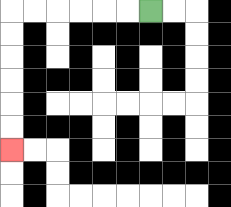{'start': '[6, 0]', 'end': '[0, 6]', 'path_directions': 'L,L,L,L,L,L,D,D,D,D,D,D', 'path_coordinates': '[[6, 0], [5, 0], [4, 0], [3, 0], [2, 0], [1, 0], [0, 0], [0, 1], [0, 2], [0, 3], [0, 4], [0, 5], [0, 6]]'}